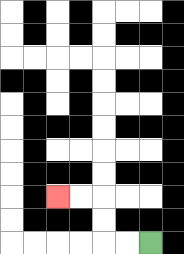{'start': '[6, 10]', 'end': '[2, 8]', 'path_directions': 'L,L,U,U,L,L', 'path_coordinates': '[[6, 10], [5, 10], [4, 10], [4, 9], [4, 8], [3, 8], [2, 8]]'}